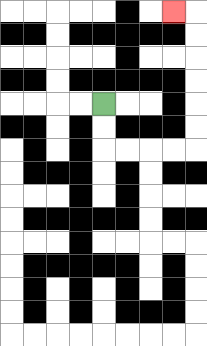{'start': '[4, 4]', 'end': '[7, 0]', 'path_directions': 'D,D,R,R,R,R,U,U,U,U,U,U,L', 'path_coordinates': '[[4, 4], [4, 5], [4, 6], [5, 6], [6, 6], [7, 6], [8, 6], [8, 5], [8, 4], [8, 3], [8, 2], [8, 1], [8, 0], [7, 0]]'}